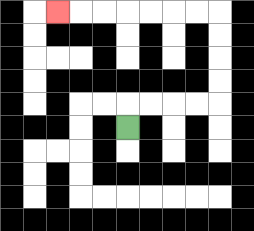{'start': '[5, 5]', 'end': '[2, 0]', 'path_directions': 'U,R,R,R,R,U,U,U,U,L,L,L,L,L,L,L', 'path_coordinates': '[[5, 5], [5, 4], [6, 4], [7, 4], [8, 4], [9, 4], [9, 3], [9, 2], [9, 1], [9, 0], [8, 0], [7, 0], [6, 0], [5, 0], [4, 0], [3, 0], [2, 0]]'}